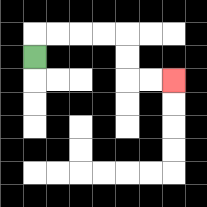{'start': '[1, 2]', 'end': '[7, 3]', 'path_directions': 'U,R,R,R,R,D,D,R,R', 'path_coordinates': '[[1, 2], [1, 1], [2, 1], [3, 1], [4, 1], [5, 1], [5, 2], [5, 3], [6, 3], [7, 3]]'}